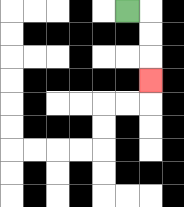{'start': '[5, 0]', 'end': '[6, 3]', 'path_directions': 'R,D,D,D', 'path_coordinates': '[[5, 0], [6, 0], [6, 1], [6, 2], [6, 3]]'}